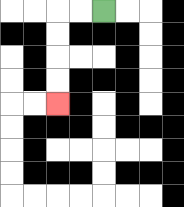{'start': '[4, 0]', 'end': '[2, 4]', 'path_directions': 'L,L,D,D,D,D', 'path_coordinates': '[[4, 0], [3, 0], [2, 0], [2, 1], [2, 2], [2, 3], [2, 4]]'}